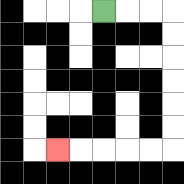{'start': '[4, 0]', 'end': '[2, 6]', 'path_directions': 'R,R,R,D,D,D,D,D,D,L,L,L,L,L', 'path_coordinates': '[[4, 0], [5, 0], [6, 0], [7, 0], [7, 1], [7, 2], [7, 3], [7, 4], [7, 5], [7, 6], [6, 6], [5, 6], [4, 6], [3, 6], [2, 6]]'}